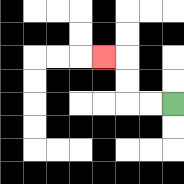{'start': '[7, 4]', 'end': '[4, 2]', 'path_directions': 'L,L,U,U,L', 'path_coordinates': '[[7, 4], [6, 4], [5, 4], [5, 3], [5, 2], [4, 2]]'}